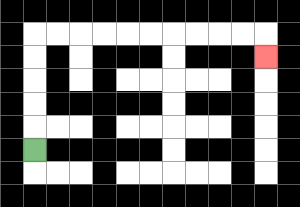{'start': '[1, 6]', 'end': '[11, 2]', 'path_directions': 'U,U,U,U,U,R,R,R,R,R,R,R,R,R,R,D', 'path_coordinates': '[[1, 6], [1, 5], [1, 4], [1, 3], [1, 2], [1, 1], [2, 1], [3, 1], [4, 1], [5, 1], [6, 1], [7, 1], [8, 1], [9, 1], [10, 1], [11, 1], [11, 2]]'}